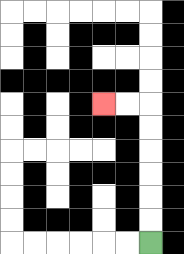{'start': '[6, 10]', 'end': '[4, 4]', 'path_directions': 'U,U,U,U,U,U,L,L', 'path_coordinates': '[[6, 10], [6, 9], [6, 8], [6, 7], [6, 6], [6, 5], [6, 4], [5, 4], [4, 4]]'}